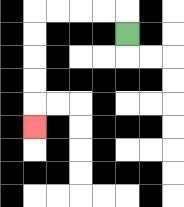{'start': '[5, 1]', 'end': '[1, 5]', 'path_directions': 'U,L,L,L,L,D,D,D,D,D', 'path_coordinates': '[[5, 1], [5, 0], [4, 0], [3, 0], [2, 0], [1, 0], [1, 1], [1, 2], [1, 3], [1, 4], [1, 5]]'}